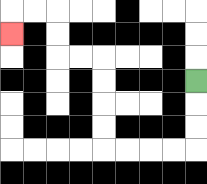{'start': '[8, 3]', 'end': '[0, 1]', 'path_directions': 'D,D,D,L,L,L,L,U,U,U,U,L,L,U,U,L,L,D', 'path_coordinates': '[[8, 3], [8, 4], [8, 5], [8, 6], [7, 6], [6, 6], [5, 6], [4, 6], [4, 5], [4, 4], [4, 3], [4, 2], [3, 2], [2, 2], [2, 1], [2, 0], [1, 0], [0, 0], [0, 1]]'}